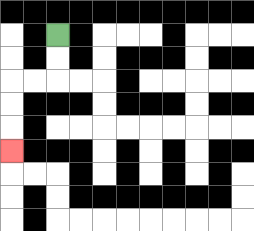{'start': '[2, 1]', 'end': '[0, 6]', 'path_directions': 'D,D,L,L,D,D,D', 'path_coordinates': '[[2, 1], [2, 2], [2, 3], [1, 3], [0, 3], [0, 4], [0, 5], [0, 6]]'}